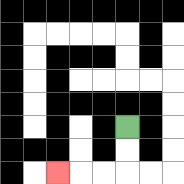{'start': '[5, 5]', 'end': '[2, 7]', 'path_directions': 'D,D,L,L,L', 'path_coordinates': '[[5, 5], [5, 6], [5, 7], [4, 7], [3, 7], [2, 7]]'}